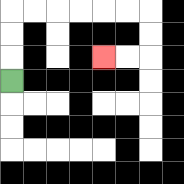{'start': '[0, 3]', 'end': '[4, 2]', 'path_directions': 'U,U,U,R,R,R,R,R,R,D,D,L,L', 'path_coordinates': '[[0, 3], [0, 2], [0, 1], [0, 0], [1, 0], [2, 0], [3, 0], [4, 0], [5, 0], [6, 0], [6, 1], [6, 2], [5, 2], [4, 2]]'}